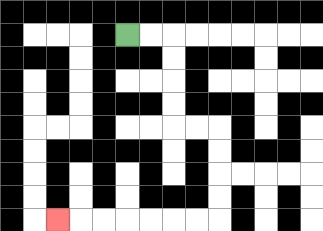{'start': '[5, 1]', 'end': '[2, 9]', 'path_directions': 'R,R,D,D,D,D,R,R,D,D,D,D,L,L,L,L,L,L,L', 'path_coordinates': '[[5, 1], [6, 1], [7, 1], [7, 2], [7, 3], [7, 4], [7, 5], [8, 5], [9, 5], [9, 6], [9, 7], [9, 8], [9, 9], [8, 9], [7, 9], [6, 9], [5, 9], [4, 9], [3, 9], [2, 9]]'}